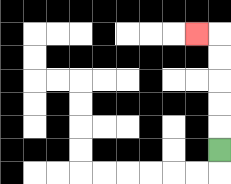{'start': '[9, 6]', 'end': '[8, 1]', 'path_directions': 'U,U,U,U,U,L', 'path_coordinates': '[[9, 6], [9, 5], [9, 4], [9, 3], [9, 2], [9, 1], [8, 1]]'}